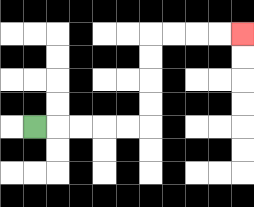{'start': '[1, 5]', 'end': '[10, 1]', 'path_directions': 'R,R,R,R,R,U,U,U,U,R,R,R,R', 'path_coordinates': '[[1, 5], [2, 5], [3, 5], [4, 5], [5, 5], [6, 5], [6, 4], [6, 3], [6, 2], [6, 1], [7, 1], [8, 1], [9, 1], [10, 1]]'}